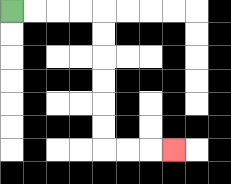{'start': '[0, 0]', 'end': '[7, 6]', 'path_directions': 'R,R,R,R,D,D,D,D,D,D,R,R,R', 'path_coordinates': '[[0, 0], [1, 0], [2, 0], [3, 0], [4, 0], [4, 1], [4, 2], [4, 3], [4, 4], [4, 5], [4, 6], [5, 6], [6, 6], [7, 6]]'}